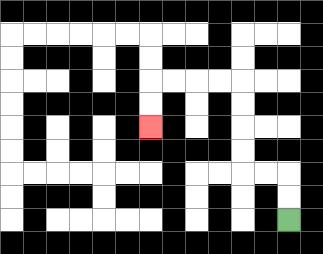{'start': '[12, 9]', 'end': '[6, 5]', 'path_directions': 'U,U,L,L,U,U,U,U,L,L,L,L,D,D', 'path_coordinates': '[[12, 9], [12, 8], [12, 7], [11, 7], [10, 7], [10, 6], [10, 5], [10, 4], [10, 3], [9, 3], [8, 3], [7, 3], [6, 3], [6, 4], [6, 5]]'}